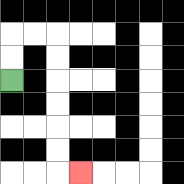{'start': '[0, 3]', 'end': '[3, 7]', 'path_directions': 'U,U,R,R,D,D,D,D,D,D,R', 'path_coordinates': '[[0, 3], [0, 2], [0, 1], [1, 1], [2, 1], [2, 2], [2, 3], [2, 4], [2, 5], [2, 6], [2, 7], [3, 7]]'}